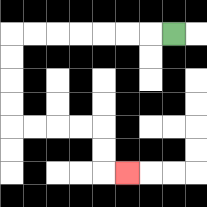{'start': '[7, 1]', 'end': '[5, 7]', 'path_directions': 'L,L,L,L,L,L,L,D,D,D,D,R,R,R,R,D,D,R', 'path_coordinates': '[[7, 1], [6, 1], [5, 1], [4, 1], [3, 1], [2, 1], [1, 1], [0, 1], [0, 2], [0, 3], [0, 4], [0, 5], [1, 5], [2, 5], [3, 5], [4, 5], [4, 6], [4, 7], [5, 7]]'}